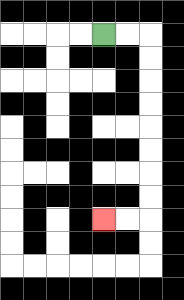{'start': '[4, 1]', 'end': '[4, 9]', 'path_directions': 'R,R,D,D,D,D,D,D,D,D,L,L', 'path_coordinates': '[[4, 1], [5, 1], [6, 1], [6, 2], [6, 3], [6, 4], [6, 5], [6, 6], [6, 7], [6, 8], [6, 9], [5, 9], [4, 9]]'}